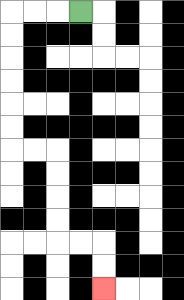{'start': '[3, 0]', 'end': '[4, 12]', 'path_directions': 'L,L,L,D,D,D,D,D,D,R,R,D,D,D,D,R,R,D,D', 'path_coordinates': '[[3, 0], [2, 0], [1, 0], [0, 0], [0, 1], [0, 2], [0, 3], [0, 4], [0, 5], [0, 6], [1, 6], [2, 6], [2, 7], [2, 8], [2, 9], [2, 10], [3, 10], [4, 10], [4, 11], [4, 12]]'}